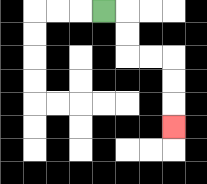{'start': '[4, 0]', 'end': '[7, 5]', 'path_directions': 'R,D,D,R,R,D,D,D', 'path_coordinates': '[[4, 0], [5, 0], [5, 1], [5, 2], [6, 2], [7, 2], [7, 3], [7, 4], [7, 5]]'}